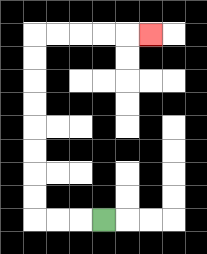{'start': '[4, 9]', 'end': '[6, 1]', 'path_directions': 'L,L,L,U,U,U,U,U,U,U,U,R,R,R,R,R', 'path_coordinates': '[[4, 9], [3, 9], [2, 9], [1, 9], [1, 8], [1, 7], [1, 6], [1, 5], [1, 4], [1, 3], [1, 2], [1, 1], [2, 1], [3, 1], [4, 1], [5, 1], [6, 1]]'}